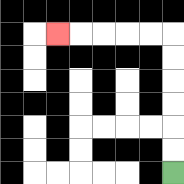{'start': '[7, 7]', 'end': '[2, 1]', 'path_directions': 'U,U,U,U,U,U,L,L,L,L,L', 'path_coordinates': '[[7, 7], [7, 6], [7, 5], [7, 4], [7, 3], [7, 2], [7, 1], [6, 1], [5, 1], [4, 1], [3, 1], [2, 1]]'}